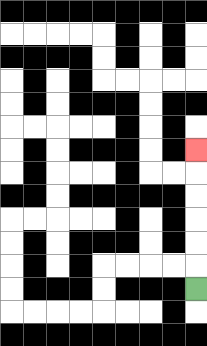{'start': '[8, 12]', 'end': '[8, 6]', 'path_directions': 'U,U,U,U,U,U', 'path_coordinates': '[[8, 12], [8, 11], [8, 10], [8, 9], [8, 8], [8, 7], [8, 6]]'}